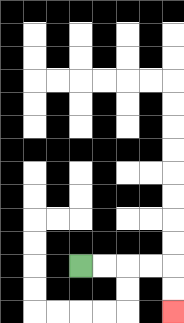{'start': '[3, 11]', 'end': '[7, 13]', 'path_directions': 'R,R,R,R,D,D', 'path_coordinates': '[[3, 11], [4, 11], [5, 11], [6, 11], [7, 11], [7, 12], [7, 13]]'}